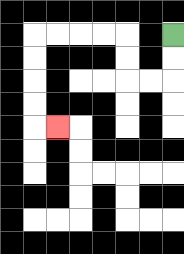{'start': '[7, 1]', 'end': '[2, 5]', 'path_directions': 'D,D,L,L,U,U,L,L,L,L,D,D,D,D,R', 'path_coordinates': '[[7, 1], [7, 2], [7, 3], [6, 3], [5, 3], [5, 2], [5, 1], [4, 1], [3, 1], [2, 1], [1, 1], [1, 2], [1, 3], [1, 4], [1, 5], [2, 5]]'}